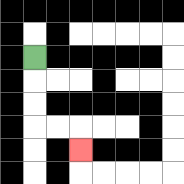{'start': '[1, 2]', 'end': '[3, 6]', 'path_directions': 'D,D,D,R,R,D', 'path_coordinates': '[[1, 2], [1, 3], [1, 4], [1, 5], [2, 5], [3, 5], [3, 6]]'}